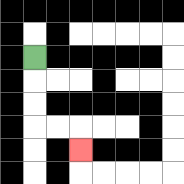{'start': '[1, 2]', 'end': '[3, 6]', 'path_directions': 'D,D,D,R,R,D', 'path_coordinates': '[[1, 2], [1, 3], [1, 4], [1, 5], [2, 5], [3, 5], [3, 6]]'}